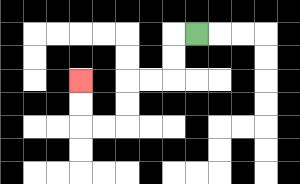{'start': '[8, 1]', 'end': '[3, 3]', 'path_directions': 'L,D,D,L,L,D,D,L,L,U,U', 'path_coordinates': '[[8, 1], [7, 1], [7, 2], [7, 3], [6, 3], [5, 3], [5, 4], [5, 5], [4, 5], [3, 5], [3, 4], [3, 3]]'}